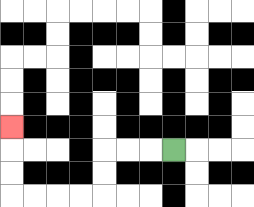{'start': '[7, 6]', 'end': '[0, 5]', 'path_directions': 'L,L,L,D,D,L,L,L,L,U,U,U', 'path_coordinates': '[[7, 6], [6, 6], [5, 6], [4, 6], [4, 7], [4, 8], [3, 8], [2, 8], [1, 8], [0, 8], [0, 7], [0, 6], [0, 5]]'}